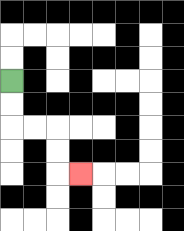{'start': '[0, 3]', 'end': '[3, 7]', 'path_directions': 'D,D,R,R,D,D,R', 'path_coordinates': '[[0, 3], [0, 4], [0, 5], [1, 5], [2, 5], [2, 6], [2, 7], [3, 7]]'}